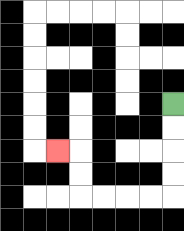{'start': '[7, 4]', 'end': '[2, 6]', 'path_directions': 'D,D,D,D,L,L,L,L,U,U,L', 'path_coordinates': '[[7, 4], [7, 5], [7, 6], [7, 7], [7, 8], [6, 8], [5, 8], [4, 8], [3, 8], [3, 7], [3, 6], [2, 6]]'}